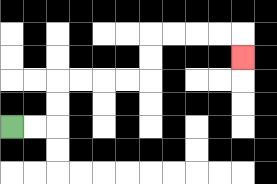{'start': '[0, 5]', 'end': '[10, 2]', 'path_directions': 'R,R,U,U,R,R,R,R,U,U,R,R,R,R,D', 'path_coordinates': '[[0, 5], [1, 5], [2, 5], [2, 4], [2, 3], [3, 3], [4, 3], [5, 3], [6, 3], [6, 2], [6, 1], [7, 1], [8, 1], [9, 1], [10, 1], [10, 2]]'}